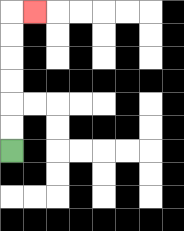{'start': '[0, 6]', 'end': '[1, 0]', 'path_directions': 'U,U,U,U,U,U,R', 'path_coordinates': '[[0, 6], [0, 5], [0, 4], [0, 3], [0, 2], [0, 1], [0, 0], [1, 0]]'}